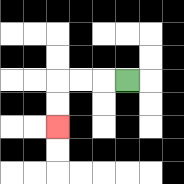{'start': '[5, 3]', 'end': '[2, 5]', 'path_directions': 'L,L,L,D,D', 'path_coordinates': '[[5, 3], [4, 3], [3, 3], [2, 3], [2, 4], [2, 5]]'}